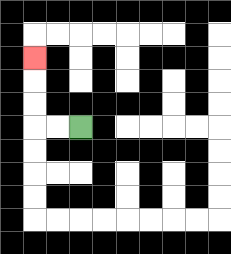{'start': '[3, 5]', 'end': '[1, 2]', 'path_directions': 'L,L,U,U,U', 'path_coordinates': '[[3, 5], [2, 5], [1, 5], [1, 4], [1, 3], [1, 2]]'}